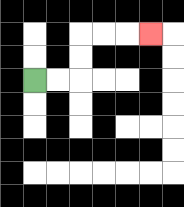{'start': '[1, 3]', 'end': '[6, 1]', 'path_directions': 'R,R,U,U,R,R,R', 'path_coordinates': '[[1, 3], [2, 3], [3, 3], [3, 2], [3, 1], [4, 1], [5, 1], [6, 1]]'}